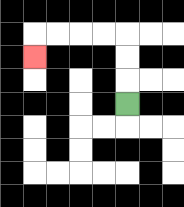{'start': '[5, 4]', 'end': '[1, 2]', 'path_directions': 'U,U,U,L,L,L,L,D', 'path_coordinates': '[[5, 4], [5, 3], [5, 2], [5, 1], [4, 1], [3, 1], [2, 1], [1, 1], [1, 2]]'}